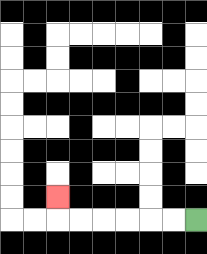{'start': '[8, 9]', 'end': '[2, 8]', 'path_directions': 'L,L,L,L,L,L,U', 'path_coordinates': '[[8, 9], [7, 9], [6, 9], [5, 9], [4, 9], [3, 9], [2, 9], [2, 8]]'}